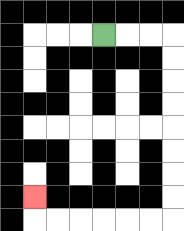{'start': '[4, 1]', 'end': '[1, 8]', 'path_directions': 'R,R,R,D,D,D,D,D,D,D,D,L,L,L,L,L,L,U', 'path_coordinates': '[[4, 1], [5, 1], [6, 1], [7, 1], [7, 2], [7, 3], [7, 4], [7, 5], [7, 6], [7, 7], [7, 8], [7, 9], [6, 9], [5, 9], [4, 9], [3, 9], [2, 9], [1, 9], [1, 8]]'}